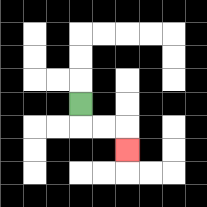{'start': '[3, 4]', 'end': '[5, 6]', 'path_directions': 'D,R,R,D', 'path_coordinates': '[[3, 4], [3, 5], [4, 5], [5, 5], [5, 6]]'}